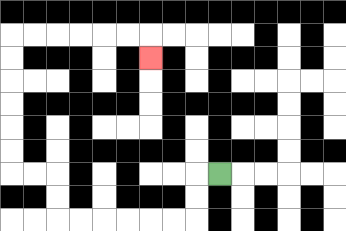{'start': '[9, 7]', 'end': '[6, 2]', 'path_directions': 'L,D,D,L,L,L,L,L,L,U,U,L,L,U,U,U,U,U,U,R,R,R,R,R,R,D', 'path_coordinates': '[[9, 7], [8, 7], [8, 8], [8, 9], [7, 9], [6, 9], [5, 9], [4, 9], [3, 9], [2, 9], [2, 8], [2, 7], [1, 7], [0, 7], [0, 6], [0, 5], [0, 4], [0, 3], [0, 2], [0, 1], [1, 1], [2, 1], [3, 1], [4, 1], [5, 1], [6, 1], [6, 2]]'}